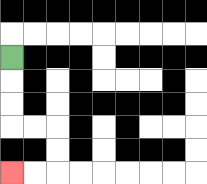{'start': '[0, 2]', 'end': '[0, 7]', 'path_directions': 'D,D,D,R,R,D,D,L,L', 'path_coordinates': '[[0, 2], [0, 3], [0, 4], [0, 5], [1, 5], [2, 5], [2, 6], [2, 7], [1, 7], [0, 7]]'}